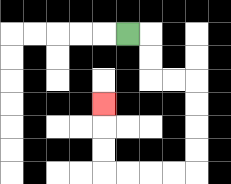{'start': '[5, 1]', 'end': '[4, 4]', 'path_directions': 'R,D,D,R,R,D,D,D,D,L,L,L,L,U,U,U', 'path_coordinates': '[[5, 1], [6, 1], [6, 2], [6, 3], [7, 3], [8, 3], [8, 4], [8, 5], [8, 6], [8, 7], [7, 7], [6, 7], [5, 7], [4, 7], [4, 6], [4, 5], [4, 4]]'}